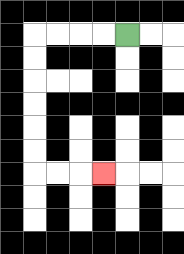{'start': '[5, 1]', 'end': '[4, 7]', 'path_directions': 'L,L,L,L,D,D,D,D,D,D,R,R,R', 'path_coordinates': '[[5, 1], [4, 1], [3, 1], [2, 1], [1, 1], [1, 2], [1, 3], [1, 4], [1, 5], [1, 6], [1, 7], [2, 7], [3, 7], [4, 7]]'}